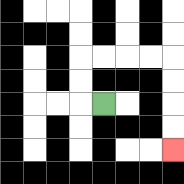{'start': '[4, 4]', 'end': '[7, 6]', 'path_directions': 'L,U,U,R,R,R,R,D,D,D,D', 'path_coordinates': '[[4, 4], [3, 4], [3, 3], [3, 2], [4, 2], [5, 2], [6, 2], [7, 2], [7, 3], [7, 4], [7, 5], [7, 6]]'}